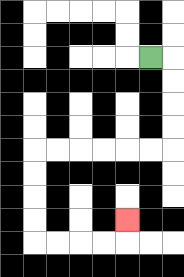{'start': '[6, 2]', 'end': '[5, 9]', 'path_directions': 'R,D,D,D,D,L,L,L,L,L,L,D,D,D,D,R,R,R,R,U', 'path_coordinates': '[[6, 2], [7, 2], [7, 3], [7, 4], [7, 5], [7, 6], [6, 6], [5, 6], [4, 6], [3, 6], [2, 6], [1, 6], [1, 7], [1, 8], [1, 9], [1, 10], [2, 10], [3, 10], [4, 10], [5, 10], [5, 9]]'}